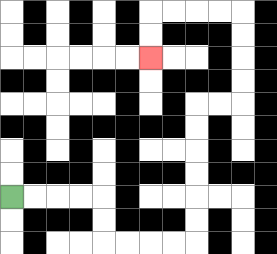{'start': '[0, 8]', 'end': '[6, 2]', 'path_directions': 'R,R,R,R,D,D,R,R,R,R,U,U,U,U,U,U,R,R,U,U,U,U,L,L,L,L,D,D', 'path_coordinates': '[[0, 8], [1, 8], [2, 8], [3, 8], [4, 8], [4, 9], [4, 10], [5, 10], [6, 10], [7, 10], [8, 10], [8, 9], [8, 8], [8, 7], [8, 6], [8, 5], [8, 4], [9, 4], [10, 4], [10, 3], [10, 2], [10, 1], [10, 0], [9, 0], [8, 0], [7, 0], [6, 0], [6, 1], [6, 2]]'}